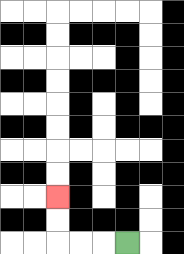{'start': '[5, 10]', 'end': '[2, 8]', 'path_directions': 'L,L,L,U,U', 'path_coordinates': '[[5, 10], [4, 10], [3, 10], [2, 10], [2, 9], [2, 8]]'}